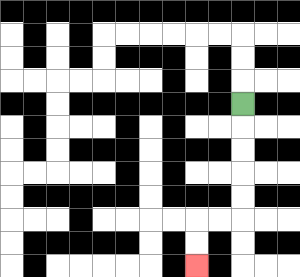{'start': '[10, 4]', 'end': '[8, 11]', 'path_directions': 'D,D,D,D,D,L,L,D,D', 'path_coordinates': '[[10, 4], [10, 5], [10, 6], [10, 7], [10, 8], [10, 9], [9, 9], [8, 9], [8, 10], [8, 11]]'}